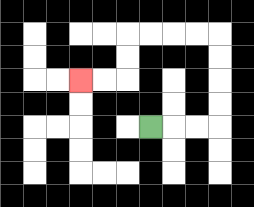{'start': '[6, 5]', 'end': '[3, 3]', 'path_directions': 'R,R,R,U,U,U,U,L,L,L,L,D,D,L,L', 'path_coordinates': '[[6, 5], [7, 5], [8, 5], [9, 5], [9, 4], [9, 3], [9, 2], [9, 1], [8, 1], [7, 1], [6, 1], [5, 1], [5, 2], [5, 3], [4, 3], [3, 3]]'}